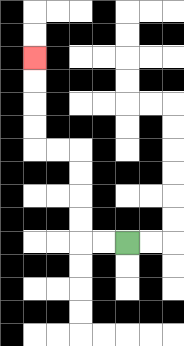{'start': '[5, 10]', 'end': '[1, 2]', 'path_directions': 'L,L,U,U,U,U,L,L,U,U,U,U', 'path_coordinates': '[[5, 10], [4, 10], [3, 10], [3, 9], [3, 8], [3, 7], [3, 6], [2, 6], [1, 6], [1, 5], [1, 4], [1, 3], [1, 2]]'}